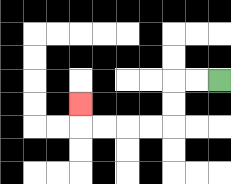{'start': '[9, 3]', 'end': '[3, 4]', 'path_directions': 'L,L,D,D,L,L,L,L,U', 'path_coordinates': '[[9, 3], [8, 3], [7, 3], [7, 4], [7, 5], [6, 5], [5, 5], [4, 5], [3, 5], [3, 4]]'}